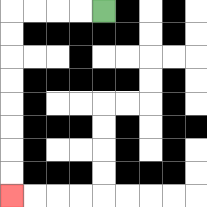{'start': '[4, 0]', 'end': '[0, 8]', 'path_directions': 'L,L,L,L,D,D,D,D,D,D,D,D', 'path_coordinates': '[[4, 0], [3, 0], [2, 0], [1, 0], [0, 0], [0, 1], [0, 2], [0, 3], [0, 4], [0, 5], [0, 6], [0, 7], [0, 8]]'}